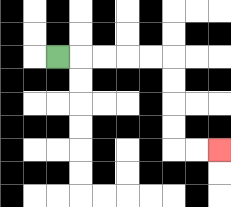{'start': '[2, 2]', 'end': '[9, 6]', 'path_directions': 'R,R,R,R,R,D,D,D,D,R,R', 'path_coordinates': '[[2, 2], [3, 2], [4, 2], [5, 2], [6, 2], [7, 2], [7, 3], [7, 4], [7, 5], [7, 6], [8, 6], [9, 6]]'}